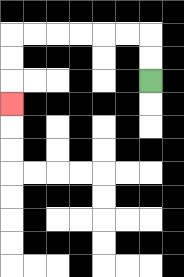{'start': '[6, 3]', 'end': '[0, 4]', 'path_directions': 'U,U,L,L,L,L,L,L,D,D,D', 'path_coordinates': '[[6, 3], [6, 2], [6, 1], [5, 1], [4, 1], [3, 1], [2, 1], [1, 1], [0, 1], [0, 2], [0, 3], [0, 4]]'}